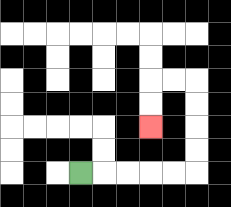{'start': '[3, 7]', 'end': '[6, 5]', 'path_directions': 'R,R,R,R,R,U,U,U,U,L,L,D,D', 'path_coordinates': '[[3, 7], [4, 7], [5, 7], [6, 7], [7, 7], [8, 7], [8, 6], [8, 5], [8, 4], [8, 3], [7, 3], [6, 3], [6, 4], [6, 5]]'}